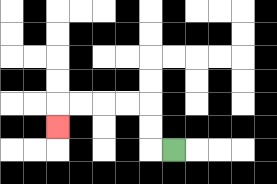{'start': '[7, 6]', 'end': '[2, 5]', 'path_directions': 'L,U,U,L,L,L,L,D', 'path_coordinates': '[[7, 6], [6, 6], [6, 5], [6, 4], [5, 4], [4, 4], [3, 4], [2, 4], [2, 5]]'}